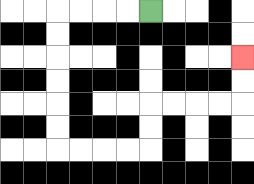{'start': '[6, 0]', 'end': '[10, 2]', 'path_directions': 'L,L,L,L,D,D,D,D,D,D,R,R,R,R,U,U,R,R,R,R,U,U', 'path_coordinates': '[[6, 0], [5, 0], [4, 0], [3, 0], [2, 0], [2, 1], [2, 2], [2, 3], [2, 4], [2, 5], [2, 6], [3, 6], [4, 6], [5, 6], [6, 6], [6, 5], [6, 4], [7, 4], [8, 4], [9, 4], [10, 4], [10, 3], [10, 2]]'}